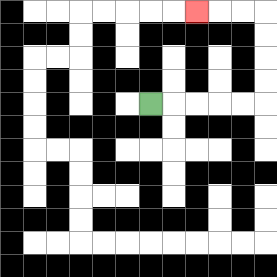{'start': '[6, 4]', 'end': '[8, 0]', 'path_directions': 'R,R,R,R,R,U,U,U,U,L,L,L', 'path_coordinates': '[[6, 4], [7, 4], [8, 4], [9, 4], [10, 4], [11, 4], [11, 3], [11, 2], [11, 1], [11, 0], [10, 0], [9, 0], [8, 0]]'}